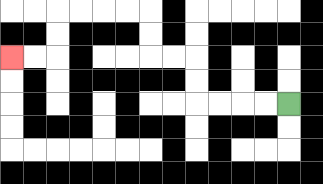{'start': '[12, 4]', 'end': '[0, 2]', 'path_directions': 'L,L,L,L,U,U,L,L,U,U,L,L,L,L,D,D,L,L', 'path_coordinates': '[[12, 4], [11, 4], [10, 4], [9, 4], [8, 4], [8, 3], [8, 2], [7, 2], [6, 2], [6, 1], [6, 0], [5, 0], [4, 0], [3, 0], [2, 0], [2, 1], [2, 2], [1, 2], [0, 2]]'}